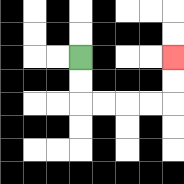{'start': '[3, 2]', 'end': '[7, 2]', 'path_directions': 'D,D,R,R,R,R,U,U', 'path_coordinates': '[[3, 2], [3, 3], [3, 4], [4, 4], [5, 4], [6, 4], [7, 4], [7, 3], [7, 2]]'}